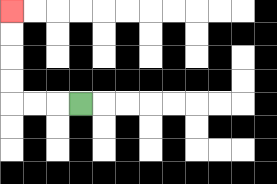{'start': '[3, 4]', 'end': '[0, 0]', 'path_directions': 'L,L,L,U,U,U,U', 'path_coordinates': '[[3, 4], [2, 4], [1, 4], [0, 4], [0, 3], [0, 2], [0, 1], [0, 0]]'}